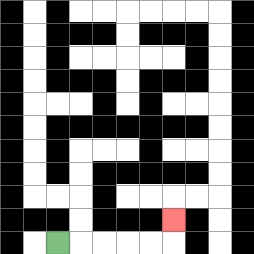{'start': '[2, 10]', 'end': '[7, 9]', 'path_directions': 'R,R,R,R,R,U', 'path_coordinates': '[[2, 10], [3, 10], [4, 10], [5, 10], [6, 10], [7, 10], [7, 9]]'}